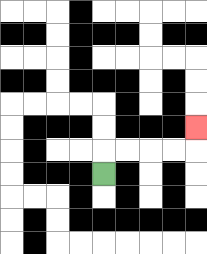{'start': '[4, 7]', 'end': '[8, 5]', 'path_directions': 'U,R,R,R,R,U', 'path_coordinates': '[[4, 7], [4, 6], [5, 6], [6, 6], [7, 6], [8, 6], [8, 5]]'}